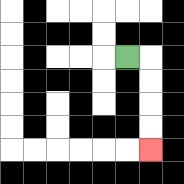{'start': '[5, 2]', 'end': '[6, 6]', 'path_directions': 'R,D,D,D,D', 'path_coordinates': '[[5, 2], [6, 2], [6, 3], [6, 4], [6, 5], [6, 6]]'}